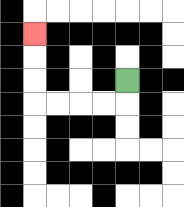{'start': '[5, 3]', 'end': '[1, 1]', 'path_directions': 'D,L,L,L,L,U,U,U', 'path_coordinates': '[[5, 3], [5, 4], [4, 4], [3, 4], [2, 4], [1, 4], [1, 3], [1, 2], [1, 1]]'}